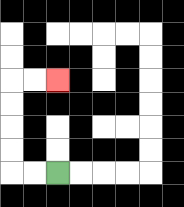{'start': '[2, 7]', 'end': '[2, 3]', 'path_directions': 'L,L,U,U,U,U,R,R', 'path_coordinates': '[[2, 7], [1, 7], [0, 7], [0, 6], [0, 5], [0, 4], [0, 3], [1, 3], [2, 3]]'}